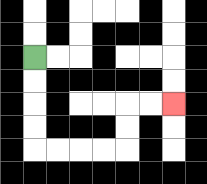{'start': '[1, 2]', 'end': '[7, 4]', 'path_directions': 'D,D,D,D,R,R,R,R,U,U,R,R', 'path_coordinates': '[[1, 2], [1, 3], [1, 4], [1, 5], [1, 6], [2, 6], [3, 6], [4, 6], [5, 6], [5, 5], [5, 4], [6, 4], [7, 4]]'}